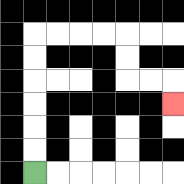{'start': '[1, 7]', 'end': '[7, 4]', 'path_directions': 'U,U,U,U,U,U,R,R,R,R,D,D,R,R,D', 'path_coordinates': '[[1, 7], [1, 6], [1, 5], [1, 4], [1, 3], [1, 2], [1, 1], [2, 1], [3, 1], [4, 1], [5, 1], [5, 2], [5, 3], [6, 3], [7, 3], [7, 4]]'}